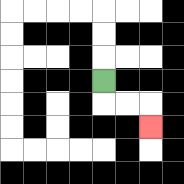{'start': '[4, 3]', 'end': '[6, 5]', 'path_directions': 'D,R,R,D', 'path_coordinates': '[[4, 3], [4, 4], [5, 4], [6, 4], [6, 5]]'}